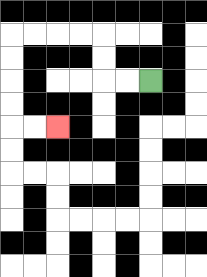{'start': '[6, 3]', 'end': '[2, 5]', 'path_directions': 'L,L,U,U,L,L,L,L,D,D,D,D,R,R', 'path_coordinates': '[[6, 3], [5, 3], [4, 3], [4, 2], [4, 1], [3, 1], [2, 1], [1, 1], [0, 1], [0, 2], [0, 3], [0, 4], [0, 5], [1, 5], [2, 5]]'}